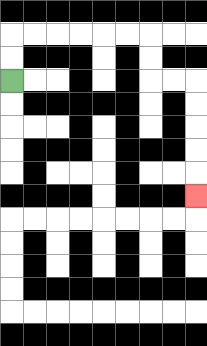{'start': '[0, 3]', 'end': '[8, 8]', 'path_directions': 'U,U,R,R,R,R,R,R,D,D,R,R,D,D,D,D,D', 'path_coordinates': '[[0, 3], [0, 2], [0, 1], [1, 1], [2, 1], [3, 1], [4, 1], [5, 1], [6, 1], [6, 2], [6, 3], [7, 3], [8, 3], [8, 4], [8, 5], [8, 6], [8, 7], [8, 8]]'}